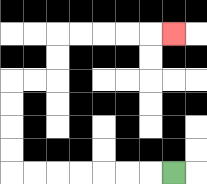{'start': '[7, 7]', 'end': '[7, 1]', 'path_directions': 'L,L,L,L,L,L,L,U,U,U,U,R,R,U,U,R,R,R,R,R', 'path_coordinates': '[[7, 7], [6, 7], [5, 7], [4, 7], [3, 7], [2, 7], [1, 7], [0, 7], [0, 6], [0, 5], [0, 4], [0, 3], [1, 3], [2, 3], [2, 2], [2, 1], [3, 1], [4, 1], [5, 1], [6, 1], [7, 1]]'}